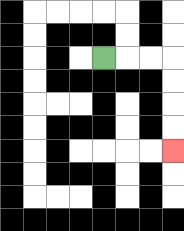{'start': '[4, 2]', 'end': '[7, 6]', 'path_directions': 'R,R,R,D,D,D,D', 'path_coordinates': '[[4, 2], [5, 2], [6, 2], [7, 2], [7, 3], [7, 4], [7, 5], [7, 6]]'}